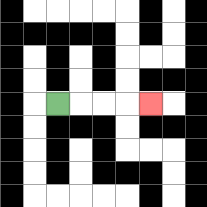{'start': '[2, 4]', 'end': '[6, 4]', 'path_directions': 'R,R,R,R', 'path_coordinates': '[[2, 4], [3, 4], [4, 4], [5, 4], [6, 4]]'}